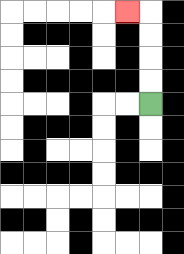{'start': '[6, 4]', 'end': '[5, 0]', 'path_directions': 'U,U,U,U,L', 'path_coordinates': '[[6, 4], [6, 3], [6, 2], [6, 1], [6, 0], [5, 0]]'}